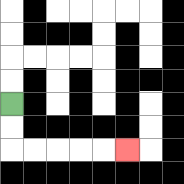{'start': '[0, 4]', 'end': '[5, 6]', 'path_directions': 'D,D,R,R,R,R,R', 'path_coordinates': '[[0, 4], [0, 5], [0, 6], [1, 6], [2, 6], [3, 6], [4, 6], [5, 6]]'}